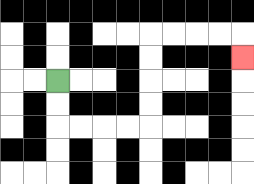{'start': '[2, 3]', 'end': '[10, 2]', 'path_directions': 'D,D,R,R,R,R,U,U,U,U,R,R,R,R,D', 'path_coordinates': '[[2, 3], [2, 4], [2, 5], [3, 5], [4, 5], [5, 5], [6, 5], [6, 4], [6, 3], [6, 2], [6, 1], [7, 1], [8, 1], [9, 1], [10, 1], [10, 2]]'}